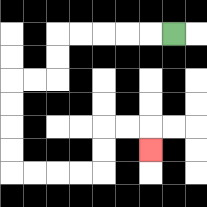{'start': '[7, 1]', 'end': '[6, 6]', 'path_directions': 'L,L,L,L,L,D,D,L,L,D,D,D,D,R,R,R,R,U,U,R,R,D', 'path_coordinates': '[[7, 1], [6, 1], [5, 1], [4, 1], [3, 1], [2, 1], [2, 2], [2, 3], [1, 3], [0, 3], [0, 4], [0, 5], [0, 6], [0, 7], [1, 7], [2, 7], [3, 7], [4, 7], [4, 6], [4, 5], [5, 5], [6, 5], [6, 6]]'}